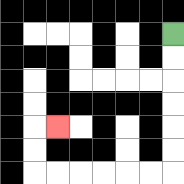{'start': '[7, 1]', 'end': '[2, 5]', 'path_directions': 'D,D,D,D,D,D,L,L,L,L,L,L,U,U,R', 'path_coordinates': '[[7, 1], [7, 2], [7, 3], [7, 4], [7, 5], [7, 6], [7, 7], [6, 7], [5, 7], [4, 7], [3, 7], [2, 7], [1, 7], [1, 6], [1, 5], [2, 5]]'}